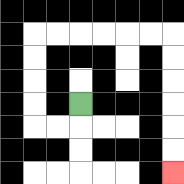{'start': '[3, 4]', 'end': '[7, 7]', 'path_directions': 'D,L,L,U,U,U,U,R,R,R,R,R,R,D,D,D,D,D,D', 'path_coordinates': '[[3, 4], [3, 5], [2, 5], [1, 5], [1, 4], [1, 3], [1, 2], [1, 1], [2, 1], [3, 1], [4, 1], [5, 1], [6, 1], [7, 1], [7, 2], [7, 3], [7, 4], [7, 5], [7, 6], [7, 7]]'}